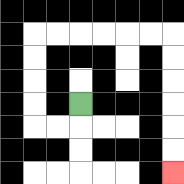{'start': '[3, 4]', 'end': '[7, 7]', 'path_directions': 'D,L,L,U,U,U,U,R,R,R,R,R,R,D,D,D,D,D,D', 'path_coordinates': '[[3, 4], [3, 5], [2, 5], [1, 5], [1, 4], [1, 3], [1, 2], [1, 1], [2, 1], [3, 1], [4, 1], [5, 1], [6, 1], [7, 1], [7, 2], [7, 3], [7, 4], [7, 5], [7, 6], [7, 7]]'}